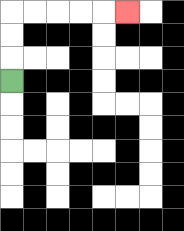{'start': '[0, 3]', 'end': '[5, 0]', 'path_directions': 'U,U,U,R,R,R,R,R', 'path_coordinates': '[[0, 3], [0, 2], [0, 1], [0, 0], [1, 0], [2, 0], [3, 0], [4, 0], [5, 0]]'}